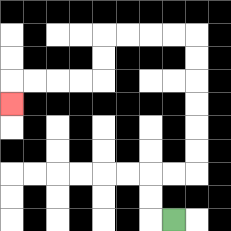{'start': '[7, 9]', 'end': '[0, 4]', 'path_directions': 'L,U,U,R,R,U,U,U,U,U,U,L,L,L,L,D,D,L,L,L,L,D', 'path_coordinates': '[[7, 9], [6, 9], [6, 8], [6, 7], [7, 7], [8, 7], [8, 6], [8, 5], [8, 4], [8, 3], [8, 2], [8, 1], [7, 1], [6, 1], [5, 1], [4, 1], [4, 2], [4, 3], [3, 3], [2, 3], [1, 3], [0, 3], [0, 4]]'}